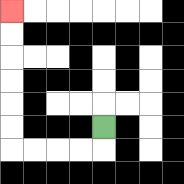{'start': '[4, 5]', 'end': '[0, 0]', 'path_directions': 'D,L,L,L,L,U,U,U,U,U,U', 'path_coordinates': '[[4, 5], [4, 6], [3, 6], [2, 6], [1, 6], [0, 6], [0, 5], [0, 4], [0, 3], [0, 2], [0, 1], [0, 0]]'}